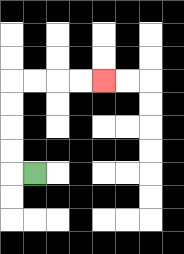{'start': '[1, 7]', 'end': '[4, 3]', 'path_directions': 'L,U,U,U,U,R,R,R,R', 'path_coordinates': '[[1, 7], [0, 7], [0, 6], [0, 5], [0, 4], [0, 3], [1, 3], [2, 3], [3, 3], [4, 3]]'}